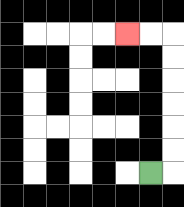{'start': '[6, 7]', 'end': '[5, 1]', 'path_directions': 'R,U,U,U,U,U,U,L,L', 'path_coordinates': '[[6, 7], [7, 7], [7, 6], [7, 5], [7, 4], [7, 3], [7, 2], [7, 1], [6, 1], [5, 1]]'}